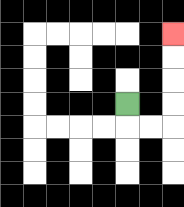{'start': '[5, 4]', 'end': '[7, 1]', 'path_directions': 'D,R,R,U,U,U,U', 'path_coordinates': '[[5, 4], [5, 5], [6, 5], [7, 5], [7, 4], [7, 3], [7, 2], [7, 1]]'}